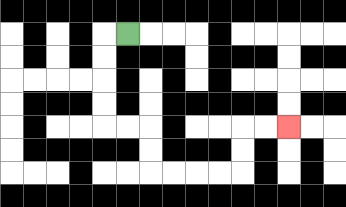{'start': '[5, 1]', 'end': '[12, 5]', 'path_directions': 'L,D,D,D,D,R,R,D,D,R,R,R,R,U,U,R,R', 'path_coordinates': '[[5, 1], [4, 1], [4, 2], [4, 3], [4, 4], [4, 5], [5, 5], [6, 5], [6, 6], [6, 7], [7, 7], [8, 7], [9, 7], [10, 7], [10, 6], [10, 5], [11, 5], [12, 5]]'}